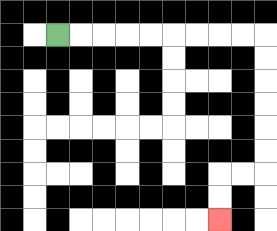{'start': '[2, 1]', 'end': '[9, 9]', 'path_directions': 'R,R,R,R,R,R,R,R,R,D,D,D,D,D,D,L,L,D,D', 'path_coordinates': '[[2, 1], [3, 1], [4, 1], [5, 1], [6, 1], [7, 1], [8, 1], [9, 1], [10, 1], [11, 1], [11, 2], [11, 3], [11, 4], [11, 5], [11, 6], [11, 7], [10, 7], [9, 7], [9, 8], [9, 9]]'}